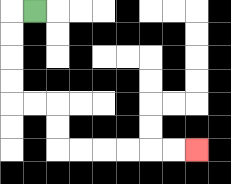{'start': '[1, 0]', 'end': '[8, 6]', 'path_directions': 'L,D,D,D,D,R,R,D,D,R,R,R,R,R,R', 'path_coordinates': '[[1, 0], [0, 0], [0, 1], [0, 2], [0, 3], [0, 4], [1, 4], [2, 4], [2, 5], [2, 6], [3, 6], [4, 6], [5, 6], [6, 6], [7, 6], [8, 6]]'}